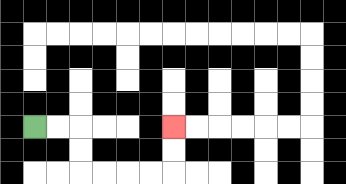{'start': '[1, 5]', 'end': '[7, 5]', 'path_directions': 'R,R,D,D,R,R,R,R,U,U', 'path_coordinates': '[[1, 5], [2, 5], [3, 5], [3, 6], [3, 7], [4, 7], [5, 7], [6, 7], [7, 7], [7, 6], [7, 5]]'}